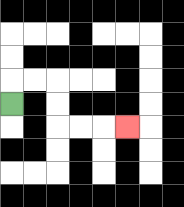{'start': '[0, 4]', 'end': '[5, 5]', 'path_directions': 'U,R,R,D,D,R,R,R', 'path_coordinates': '[[0, 4], [0, 3], [1, 3], [2, 3], [2, 4], [2, 5], [3, 5], [4, 5], [5, 5]]'}